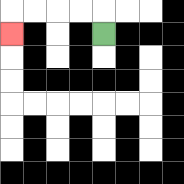{'start': '[4, 1]', 'end': '[0, 1]', 'path_directions': 'U,L,L,L,L,D', 'path_coordinates': '[[4, 1], [4, 0], [3, 0], [2, 0], [1, 0], [0, 0], [0, 1]]'}